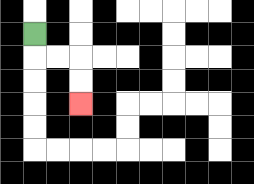{'start': '[1, 1]', 'end': '[3, 4]', 'path_directions': 'D,R,R,D,D', 'path_coordinates': '[[1, 1], [1, 2], [2, 2], [3, 2], [3, 3], [3, 4]]'}